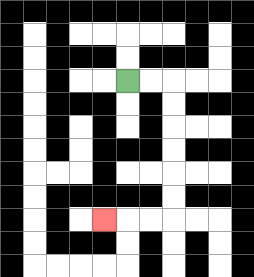{'start': '[5, 3]', 'end': '[4, 9]', 'path_directions': 'R,R,D,D,D,D,D,D,L,L,L', 'path_coordinates': '[[5, 3], [6, 3], [7, 3], [7, 4], [7, 5], [7, 6], [7, 7], [7, 8], [7, 9], [6, 9], [5, 9], [4, 9]]'}